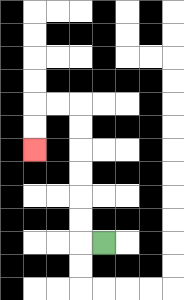{'start': '[4, 10]', 'end': '[1, 6]', 'path_directions': 'L,U,U,U,U,U,U,L,L,D,D', 'path_coordinates': '[[4, 10], [3, 10], [3, 9], [3, 8], [3, 7], [3, 6], [3, 5], [3, 4], [2, 4], [1, 4], [1, 5], [1, 6]]'}